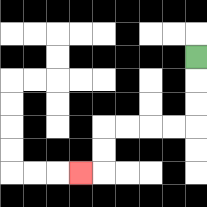{'start': '[8, 2]', 'end': '[3, 7]', 'path_directions': 'D,D,D,L,L,L,L,D,D,L', 'path_coordinates': '[[8, 2], [8, 3], [8, 4], [8, 5], [7, 5], [6, 5], [5, 5], [4, 5], [4, 6], [4, 7], [3, 7]]'}